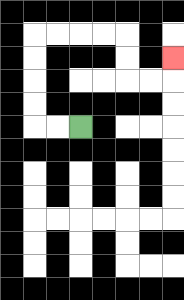{'start': '[3, 5]', 'end': '[7, 2]', 'path_directions': 'L,L,U,U,U,U,R,R,R,R,D,D,R,R,U', 'path_coordinates': '[[3, 5], [2, 5], [1, 5], [1, 4], [1, 3], [1, 2], [1, 1], [2, 1], [3, 1], [4, 1], [5, 1], [5, 2], [5, 3], [6, 3], [7, 3], [7, 2]]'}